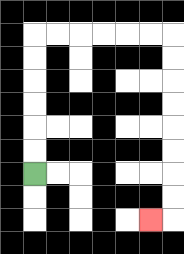{'start': '[1, 7]', 'end': '[6, 9]', 'path_directions': 'U,U,U,U,U,U,R,R,R,R,R,R,D,D,D,D,D,D,D,D,L', 'path_coordinates': '[[1, 7], [1, 6], [1, 5], [1, 4], [1, 3], [1, 2], [1, 1], [2, 1], [3, 1], [4, 1], [5, 1], [6, 1], [7, 1], [7, 2], [7, 3], [7, 4], [7, 5], [7, 6], [7, 7], [7, 8], [7, 9], [6, 9]]'}